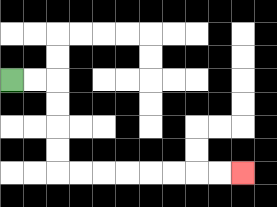{'start': '[0, 3]', 'end': '[10, 7]', 'path_directions': 'R,R,D,D,D,D,R,R,R,R,R,R,R,R', 'path_coordinates': '[[0, 3], [1, 3], [2, 3], [2, 4], [2, 5], [2, 6], [2, 7], [3, 7], [4, 7], [5, 7], [6, 7], [7, 7], [8, 7], [9, 7], [10, 7]]'}